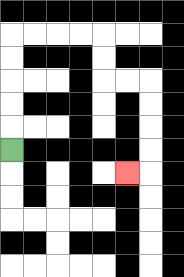{'start': '[0, 6]', 'end': '[5, 7]', 'path_directions': 'U,U,U,U,U,R,R,R,R,D,D,R,R,D,D,D,D,L', 'path_coordinates': '[[0, 6], [0, 5], [0, 4], [0, 3], [0, 2], [0, 1], [1, 1], [2, 1], [3, 1], [4, 1], [4, 2], [4, 3], [5, 3], [6, 3], [6, 4], [6, 5], [6, 6], [6, 7], [5, 7]]'}